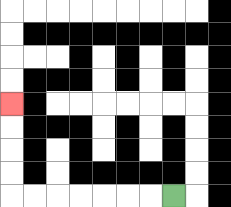{'start': '[7, 8]', 'end': '[0, 4]', 'path_directions': 'L,L,L,L,L,L,L,U,U,U,U', 'path_coordinates': '[[7, 8], [6, 8], [5, 8], [4, 8], [3, 8], [2, 8], [1, 8], [0, 8], [0, 7], [0, 6], [0, 5], [0, 4]]'}